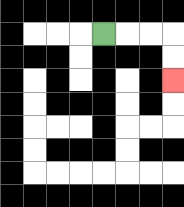{'start': '[4, 1]', 'end': '[7, 3]', 'path_directions': 'R,R,R,D,D', 'path_coordinates': '[[4, 1], [5, 1], [6, 1], [7, 1], [7, 2], [7, 3]]'}